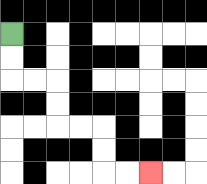{'start': '[0, 1]', 'end': '[6, 7]', 'path_directions': 'D,D,R,R,D,D,R,R,D,D,R,R', 'path_coordinates': '[[0, 1], [0, 2], [0, 3], [1, 3], [2, 3], [2, 4], [2, 5], [3, 5], [4, 5], [4, 6], [4, 7], [5, 7], [6, 7]]'}